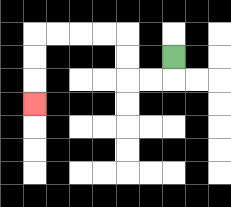{'start': '[7, 2]', 'end': '[1, 4]', 'path_directions': 'D,L,L,U,U,L,L,L,L,D,D,D', 'path_coordinates': '[[7, 2], [7, 3], [6, 3], [5, 3], [5, 2], [5, 1], [4, 1], [3, 1], [2, 1], [1, 1], [1, 2], [1, 3], [1, 4]]'}